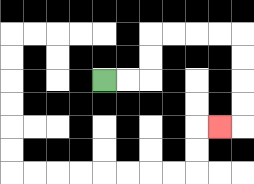{'start': '[4, 3]', 'end': '[9, 5]', 'path_directions': 'R,R,U,U,R,R,R,R,D,D,D,D,L', 'path_coordinates': '[[4, 3], [5, 3], [6, 3], [6, 2], [6, 1], [7, 1], [8, 1], [9, 1], [10, 1], [10, 2], [10, 3], [10, 4], [10, 5], [9, 5]]'}